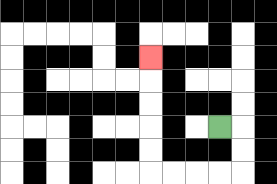{'start': '[9, 5]', 'end': '[6, 2]', 'path_directions': 'R,D,D,L,L,L,L,U,U,U,U,U', 'path_coordinates': '[[9, 5], [10, 5], [10, 6], [10, 7], [9, 7], [8, 7], [7, 7], [6, 7], [6, 6], [6, 5], [6, 4], [6, 3], [6, 2]]'}